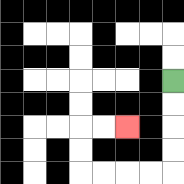{'start': '[7, 3]', 'end': '[5, 5]', 'path_directions': 'D,D,D,D,L,L,L,L,U,U,R,R', 'path_coordinates': '[[7, 3], [7, 4], [7, 5], [7, 6], [7, 7], [6, 7], [5, 7], [4, 7], [3, 7], [3, 6], [3, 5], [4, 5], [5, 5]]'}